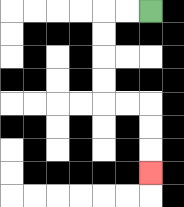{'start': '[6, 0]', 'end': '[6, 7]', 'path_directions': 'L,L,D,D,D,D,R,R,D,D,D', 'path_coordinates': '[[6, 0], [5, 0], [4, 0], [4, 1], [4, 2], [4, 3], [4, 4], [5, 4], [6, 4], [6, 5], [6, 6], [6, 7]]'}